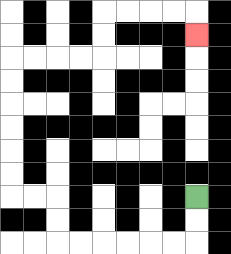{'start': '[8, 8]', 'end': '[8, 1]', 'path_directions': 'D,D,L,L,L,L,L,L,U,U,L,L,U,U,U,U,U,U,R,R,R,R,U,U,R,R,R,R,D', 'path_coordinates': '[[8, 8], [8, 9], [8, 10], [7, 10], [6, 10], [5, 10], [4, 10], [3, 10], [2, 10], [2, 9], [2, 8], [1, 8], [0, 8], [0, 7], [0, 6], [0, 5], [0, 4], [0, 3], [0, 2], [1, 2], [2, 2], [3, 2], [4, 2], [4, 1], [4, 0], [5, 0], [6, 0], [7, 0], [8, 0], [8, 1]]'}